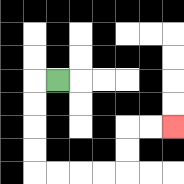{'start': '[2, 3]', 'end': '[7, 5]', 'path_directions': 'L,D,D,D,D,R,R,R,R,U,U,R,R', 'path_coordinates': '[[2, 3], [1, 3], [1, 4], [1, 5], [1, 6], [1, 7], [2, 7], [3, 7], [4, 7], [5, 7], [5, 6], [5, 5], [6, 5], [7, 5]]'}